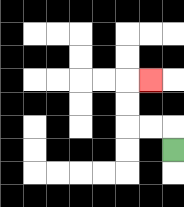{'start': '[7, 6]', 'end': '[6, 3]', 'path_directions': 'U,L,L,U,U,R', 'path_coordinates': '[[7, 6], [7, 5], [6, 5], [5, 5], [5, 4], [5, 3], [6, 3]]'}